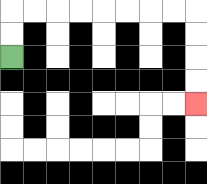{'start': '[0, 2]', 'end': '[8, 4]', 'path_directions': 'U,U,R,R,R,R,R,R,R,R,D,D,D,D', 'path_coordinates': '[[0, 2], [0, 1], [0, 0], [1, 0], [2, 0], [3, 0], [4, 0], [5, 0], [6, 0], [7, 0], [8, 0], [8, 1], [8, 2], [8, 3], [8, 4]]'}